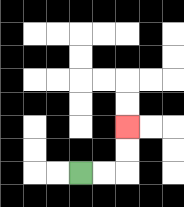{'start': '[3, 7]', 'end': '[5, 5]', 'path_directions': 'R,R,U,U', 'path_coordinates': '[[3, 7], [4, 7], [5, 7], [5, 6], [5, 5]]'}